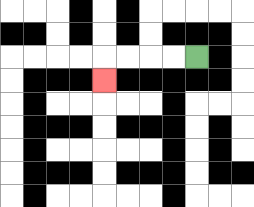{'start': '[8, 2]', 'end': '[4, 3]', 'path_directions': 'L,L,L,L,D', 'path_coordinates': '[[8, 2], [7, 2], [6, 2], [5, 2], [4, 2], [4, 3]]'}